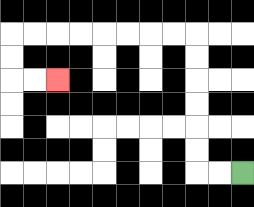{'start': '[10, 7]', 'end': '[2, 3]', 'path_directions': 'L,L,U,U,U,U,U,U,L,L,L,L,L,L,L,L,D,D,R,R', 'path_coordinates': '[[10, 7], [9, 7], [8, 7], [8, 6], [8, 5], [8, 4], [8, 3], [8, 2], [8, 1], [7, 1], [6, 1], [5, 1], [4, 1], [3, 1], [2, 1], [1, 1], [0, 1], [0, 2], [0, 3], [1, 3], [2, 3]]'}